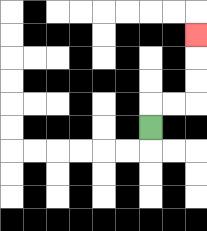{'start': '[6, 5]', 'end': '[8, 1]', 'path_directions': 'U,R,R,U,U,U', 'path_coordinates': '[[6, 5], [6, 4], [7, 4], [8, 4], [8, 3], [8, 2], [8, 1]]'}